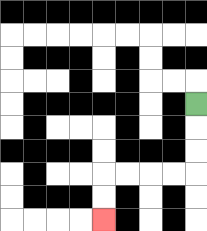{'start': '[8, 4]', 'end': '[4, 9]', 'path_directions': 'D,D,D,L,L,L,L,D,D', 'path_coordinates': '[[8, 4], [8, 5], [8, 6], [8, 7], [7, 7], [6, 7], [5, 7], [4, 7], [4, 8], [4, 9]]'}